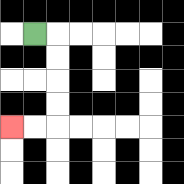{'start': '[1, 1]', 'end': '[0, 5]', 'path_directions': 'R,D,D,D,D,L,L', 'path_coordinates': '[[1, 1], [2, 1], [2, 2], [2, 3], [2, 4], [2, 5], [1, 5], [0, 5]]'}